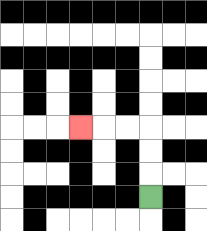{'start': '[6, 8]', 'end': '[3, 5]', 'path_directions': 'U,U,U,L,L,L', 'path_coordinates': '[[6, 8], [6, 7], [6, 6], [6, 5], [5, 5], [4, 5], [3, 5]]'}